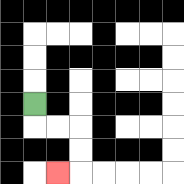{'start': '[1, 4]', 'end': '[2, 7]', 'path_directions': 'D,R,R,D,D,L', 'path_coordinates': '[[1, 4], [1, 5], [2, 5], [3, 5], [3, 6], [3, 7], [2, 7]]'}